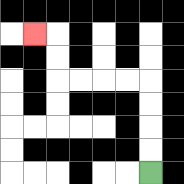{'start': '[6, 7]', 'end': '[1, 1]', 'path_directions': 'U,U,U,U,L,L,L,L,U,U,L', 'path_coordinates': '[[6, 7], [6, 6], [6, 5], [6, 4], [6, 3], [5, 3], [4, 3], [3, 3], [2, 3], [2, 2], [2, 1], [1, 1]]'}